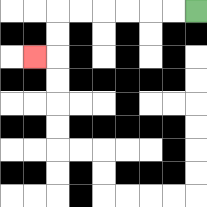{'start': '[8, 0]', 'end': '[1, 2]', 'path_directions': 'L,L,L,L,L,L,D,D,L', 'path_coordinates': '[[8, 0], [7, 0], [6, 0], [5, 0], [4, 0], [3, 0], [2, 0], [2, 1], [2, 2], [1, 2]]'}